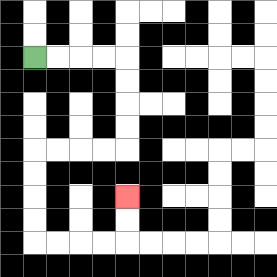{'start': '[1, 2]', 'end': '[5, 8]', 'path_directions': 'R,R,R,R,D,D,D,D,L,L,L,L,D,D,D,D,R,R,R,R,U,U', 'path_coordinates': '[[1, 2], [2, 2], [3, 2], [4, 2], [5, 2], [5, 3], [5, 4], [5, 5], [5, 6], [4, 6], [3, 6], [2, 6], [1, 6], [1, 7], [1, 8], [1, 9], [1, 10], [2, 10], [3, 10], [4, 10], [5, 10], [5, 9], [5, 8]]'}